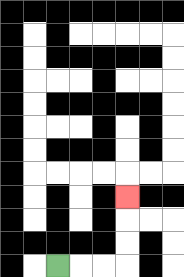{'start': '[2, 11]', 'end': '[5, 8]', 'path_directions': 'R,R,R,U,U,U', 'path_coordinates': '[[2, 11], [3, 11], [4, 11], [5, 11], [5, 10], [5, 9], [5, 8]]'}